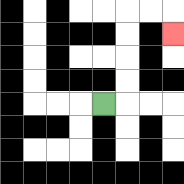{'start': '[4, 4]', 'end': '[7, 1]', 'path_directions': 'R,U,U,U,U,R,R,D', 'path_coordinates': '[[4, 4], [5, 4], [5, 3], [5, 2], [5, 1], [5, 0], [6, 0], [7, 0], [7, 1]]'}